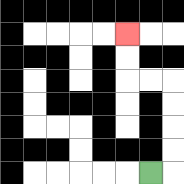{'start': '[6, 7]', 'end': '[5, 1]', 'path_directions': 'R,U,U,U,U,L,L,U,U', 'path_coordinates': '[[6, 7], [7, 7], [7, 6], [7, 5], [7, 4], [7, 3], [6, 3], [5, 3], [5, 2], [5, 1]]'}